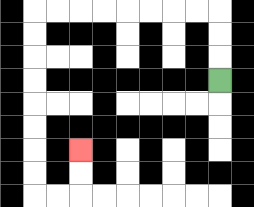{'start': '[9, 3]', 'end': '[3, 6]', 'path_directions': 'U,U,U,L,L,L,L,L,L,L,L,D,D,D,D,D,D,D,D,R,R,U,U', 'path_coordinates': '[[9, 3], [9, 2], [9, 1], [9, 0], [8, 0], [7, 0], [6, 0], [5, 0], [4, 0], [3, 0], [2, 0], [1, 0], [1, 1], [1, 2], [1, 3], [1, 4], [1, 5], [1, 6], [1, 7], [1, 8], [2, 8], [3, 8], [3, 7], [3, 6]]'}